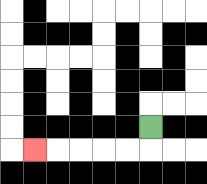{'start': '[6, 5]', 'end': '[1, 6]', 'path_directions': 'D,L,L,L,L,L', 'path_coordinates': '[[6, 5], [6, 6], [5, 6], [4, 6], [3, 6], [2, 6], [1, 6]]'}